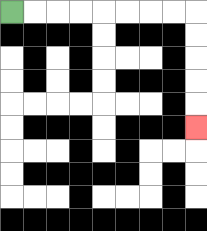{'start': '[0, 0]', 'end': '[8, 5]', 'path_directions': 'R,R,R,R,R,R,R,R,D,D,D,D,D', 'path_coordinates': '[[0, 0], [1, 0], [2, 0], [3, 0], [4, 0], [5, 0], [6, 0], [7, 0], [8, 0], [8, 1], [8, 2], [8, 3], [8, 4], [8, 5]]'}